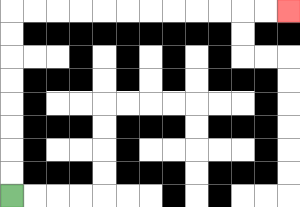{'start': '[0, 8]', 'end': '[12, 0]', 'path_directions': 'U,U,U,U,U,U,U,U,R,R,R,R,R,R,R,R,R,R,R,R', 'path_coordinates': '[[0, 8], [0, 7], [0, 6], [0, 5], [0, 4], [0, 3], [0, 2], [0, 1], [0, 0], [1, 0], [2, 0], [3, 0], [4, 0], [5, 0], [6, 0], [7, 0], [8, 0], [9, 0], [10, 0], [11, 0], [12, 0]]'}